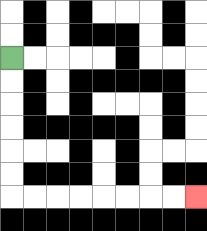{'start': '[0, 2]', 'end': '[8, 8]', 'path_directions': 'D,D,D,D,D,D,R,R,R,R,R,R,R,R', 'path_coordinates': '[[0, 2], [0, 3], [0, 4], [0, 5], [0, 6], [0, 7], [0, 8], [1, 8], [2, 8], [3, 8], [4, 8], [5, 8], [6, 8], [7, 8], [8, 8]]'}